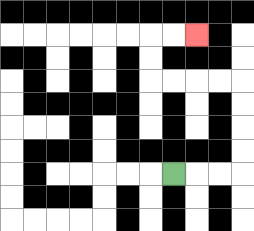{'start': '[7, 7]', 'end': '[8, 1]', 'path_directions': 'R,R,R,U,U,U,U,L,L,L,L,U,U,R,R', 'path_coordinates': '[[7, 7], [8, 7], [9, 7], [10, 7], [10, 6], [10, 5], [10, 4], [10, 3], [9, 3], [8, 3], [7, 3], [6, 3], [6, 2], [6, 1], [7, 1], [8, 1]]'}